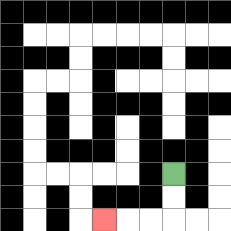{'start': '[7, 7]', 'end': '[4, 9]', 'path_directions': 'D,D,L,L,L', 'path_coordinates': '[[7, 7], [7, 8], [7, 9], [6, 9], [5, 9], [4, 9]]'}